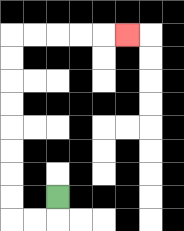{'start': '[2, 8]', 'end': '[5, 1]', 'path_directions': 'D,L,L,U,U,U,U,U,U,U,U,R,R,R,R,R', 'path_coordinates': '[[2, 8], [2, 9], [1, 9], [0, 9], [0, 8], [0, 7], [0, 6], [0, 5], [0, 4], [0, 3], [0, 2], [0, 1], [1, 1], [2, 1], [3, 1], [4, 1], [5, 1]]'}